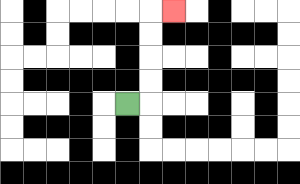{'start': '[5, 4]', 'end': '[7, 0]', 'path_directions': 'R,U,U,U,U,R', 'path_coordinates': '[[5, 4], [6, 4], [6, 3], [6, 2], [6, 1], [6, 0], [7, 0]]'}